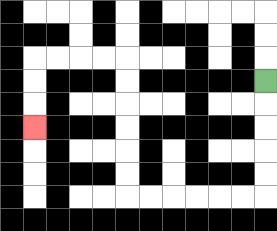{'start': '[11, 3]', 'end': '[1, 5]', 'path_directions': 'D,D,D,D,D,L,L,L,L,L,L,U,U,U,U,U,U,L,L,L,L,D,D,D', 'path_coordinates': '[[11, 3], [11, 4], [11, 5], [11, 6], [11, 7], [11, 8], [10, 8], [9, 8], [8, 8], [7, 8], [6, 8], [5, 8], [5, 7], [5, 6], [5, 5], [5, 4], [5, 3], [5, 2], [4, 2], [3, 2], [2, 2], [1, 2], [1, 3], [1, 4], [1, 5]]'}